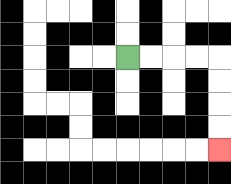{'start': '[5, 2]', 'end': '[9, 6]', 'path_directions': 'R,R,R,R,D,D,D,D', 'path_coordinates': '[[5, 2], [6, 2], [7, 2], [8, 2], [9, 2], [9, 3], [9, 4], [9, 5], [9, 6]]'}